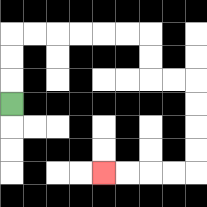{'start': '[0, 4]', 'end': '[4, 7]', 'path_directions': 'U,U,U,R,R,R,R,R,R,D,D,R,R,D,D,D,D,L,L,L,L', 'path_coordinates': '[[0, 4], [0, 3], [0, 2], [0, 1], [1, 1], [2, 1], [3, 1], [4, 1], [5, 1], [6, 1], [6, 2], [6, 3], [7, 3], [8, 3], [8, 4], [8, 5], [8, 6], [8, 7], [7, 7], [6, 7], [5, 7], [4, 7]]'}